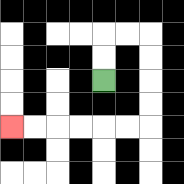{'start': '[4, 3]', 'end': '[0, 5]', 'path_directions': 'U,U,R,R,D,D,D,D,L,L,L,L,L,L', 'path_coordinates': '[[4, 3], [4, 2], [4, 1], [5, 1], [6, 1], [6, 2], [6, 3], [6, 4], [6, 5], [5, 5], [4, 5], [3, 5], [2, 5], [1, 5], [0, 5]]'}